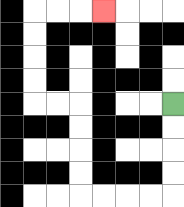{'start': '[7, 4]', 'end': '[4, 0]', 'path_directions': 'D,D,D,D,L,L,L,L,U,U,U,U,L,L,U,U,U,U,R,R,R', 'path_coordinates': '[[7, 4], [7, 5], [7, 6], [7, 7], [7, 8], [6, 8], [5, 8], [4, 8], [3, 8], [3, 7], [3, 6], [3, 5], [3, 4], [2, 4], [1, 4], [1, 3], [1, 2], [1, 1], [1, 0], [2, 0], [3, 0], [4, 0]]'}